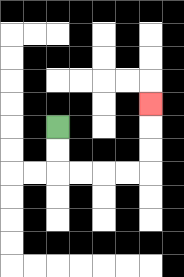{'start': '[2, 5]', 'end': '[6, 4]', 'path_directions': 'D,D,R,R,R,R,U,U,U', 'path_coordinates': '[[2, 5], [2, 6], [2, 7], [3, 7], [4, 7], [5, 7], [6, 7], [6, 6], [6, 5], [6, 4]]'}